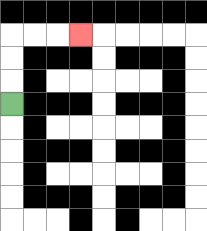{'start': '[0, 4]', 'end': '[3, 1]', 'path_directions': 'U,U,U,R,R,R', 'path_coordinates': '[[0, 4], [0, 3], [0, 2], [0, 1], [1, 1], [2, 1], [3, 1]]'}